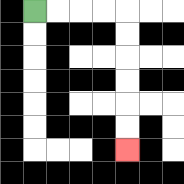{'start': '[1, 0]', 'end': '[5, 6]', 'path_directions': 'R,R,R,R,D,D,D,D,D,D', 'path_coordinates': '[[1, 0], [2, 0], [3, 0], [4, 0], [5, 0], [5, 1], [5, 2], [5, 3], [5, 4], [5, 5], [5, 6]]'}